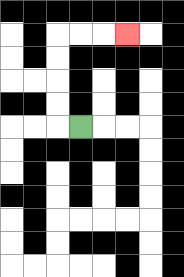{'start': '[3, 5]', 'end': '[5, 1]', 'path_directions': 'L,U,U,U,U,R,R,R', 'path_coordinates': '[[3, 5], [2, 5], [2, 4], [2, 3], [2, 2], [2, 1], [3, 1], [4, 1], [5, 1]]'}